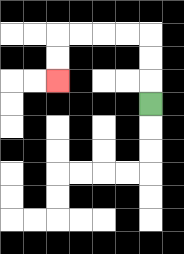{'start': '[6, 4]', 'end': '[2, 3]', 'path_directions': 'U,U,U,L,L,L,L,D,D', 'path_coordinates': '[[6, 4], [6, 3], [6, 2], [6, 1], [5, 1], [4, 1], [3, 1], [2, 1], [2, 2], [2, 3]]'}